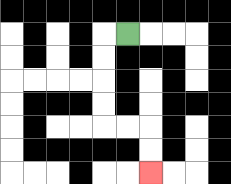{'start': '[5, 1]', 'end': '[6, 7]', 'path_directions': 'L,D,D,D,D,R,R,D,D', 'path_coordinates': '[[5, 1], [4, 1], [4, 2], [4, 3], [4, 4], [4, 5], [5, 5], [6, 5], [6, 6], [6, 7]]'}